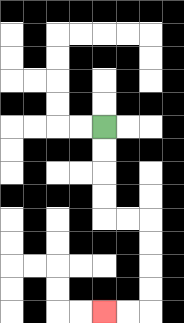{'start': '[4, 5]', 'end': '[4, 13]', 'path_directions': 'D,D,D,D,R,R,D,D,D,D,L,L', 'path_coordinates': '[[4, 5], [4, 6], [4, 7], [4, 8], [4, 9], [5, 9], [6, 9], [6, 10], [6, 11], [6, 12], [6, 13], [5, 13], [4, 13]]'}